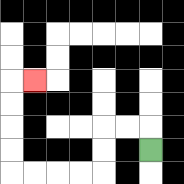{'start': '[6, 6]', 'end': '[1, 3]', 'path_directions': 'U,L,L,D,D,L,L,L,L,U,U,U,U,R', 'path_coordinates': '[[6, 6], [6, 5], [5, 5], [4, 5], [4, 6], [4, 7], [3, 7], [2, 7], [1, 7], [0, 7], [0, 6], [0, 5], [0, 4], [0, 3], [1, 3]]'}